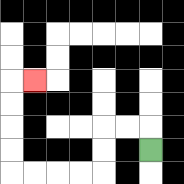{'start': '[6, 6]', 'end': '[1, 3]', 'path_directions': 'U,L,L,D,D,L,L,L,L,U,U,U,U,R', 'path_coordinates': '[[6, 6], [6, 5], [5, 5], [4, 5], [4, 6], [4, 7], [3, 7], [2, 7], [1, 7], [0, 7], [0, 6], [0, 5], [0, 4], [0, 3], [1, 3]]'}